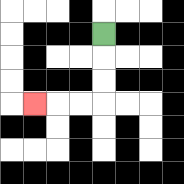{'start': '[4, 1]', 'end': '[1, 4]', 'path_directions': 'D,D,D,L,L,L', 'path_coordinates': '[[4, 1], [4, 2], [4, 3], [4, 4], [3, 4], [2, 4], [1, 4]]'}